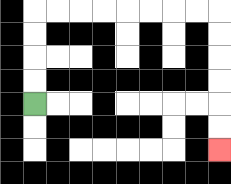{'start': '[1, 4]', 'end': '[9, 6]', 'path_directions': 'U,U,U,U,R,R,R,R,R,R,R,R,D,D,D,D,D,D', 'path_coordinates': '[[1, 4], [1, 3], [1, 2], [1, 1], [1, 0], [2, 0], [3, 0], [4, 0], [5, 0], [6, 0], [7, 0], [8, 0], [9, 0], [9, 1], [9, 2], [9, 3], [9, 4], [9, 5], [9, 6]]'}